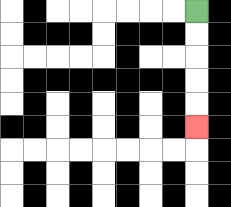{'start': '[8, 0]', 'end': '[8, 5]', 'path_directions': 'D,D,D,D,D', 'path_coordinates': '[[8, 0], [8, 1], [8, 2], [8, 3], [8, 4], [8, 5]]'}